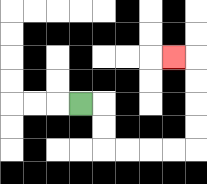{'start': '[3, 4]', 'end': '[7, 2]', 'path_directions': 'R,D,D,R,R,R,R,U,U,U,U,L', 'path_coordinates': '[[3, 4], [4, 4], [4, 5], [4, 6], [5, 6], [6, 6], [7, 6], [8, 6], [8, 5], [8, 4], [8, 3], [8, 2], [7, 2]]'}